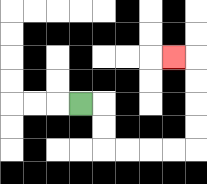{'start': '[3, 4]', 'end': '[7, 2]', 'path_directions': 'R,D,D,R,R,R,R,U,U,U,U,L', 'path_coordinates': '[[3, 4], [4, 4], [4, 5], [4, 6], [5, 6], [6, 6], [7, 6], [8, 6], [8, 5], [8, 4], [8, 3], [8, 2], [7, 2]]'}